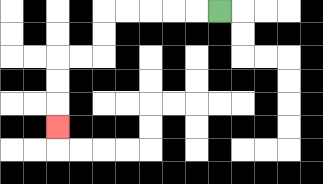{'start': '[9, 0]', 'end': '[2, 5]', 'path_directions': 'L,L,L,L,L,D,D,L,L,D,D,D', 'path_coordinates': '[[9, 0], [8, 0], [7, 0], [6, 0], [5, 0], [4, 0], [4, 1], [4, 2], [3, 2], [2, 2], [2, 3], [2, 4], [2, 5]]'}